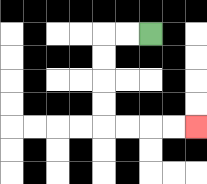{'start': '[6, 1]', 'end': '[8, 5]', 'path_directions': 'L,L,D,D,D,D,R,R,R,R', 'path_coordinates': '[[6, 1], [5, 1], [4, 1], [4, 2], [4, 3], [4, 4], [4, 5], [5, 5], [6, 5], [7, 5], [8, 5]]'}